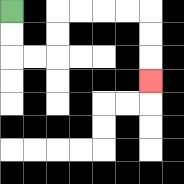{'start': '[0, 0]', 'end': '[6, 3]', 'path_directions': 'D,D,R,R,U,U,R,R,R,R,D,D,D', 'path_coordinates': '[[0, 0], [0, 1], [0, 2], [1, 2], [2, 2], [2, 1], [2, 0], [3, 0], [4, 0], [5, 0], [6, 0], [6, 1], [6, 2], [6, 3]]'}